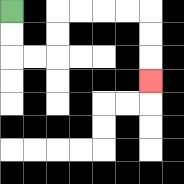{'start': '[0, 0]', 'end': '[6, 3]', 'path_directions': 'D,D,R,R,U,U,R,R,R,R,D,D,D', 'path_coordinates': '[[0, 0], [0, 1], [0, 2], [1, 2], [2, 2], [2, 1], [2, 0], [3, 0], [4, 0], [5, 0], [6, 0], [6, 1], [6, 2], [6, 3]]'}